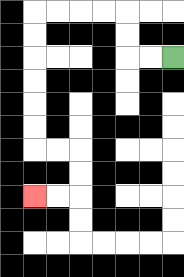{'start': '[7, 2]', 'end': '[1, 8]', 'path_directions': 'L,L,U,U,L,L,L,L,D,D,D,D,D,D,R,R,D,D,L,L', 'path_coordinates': '[[7, 2], [6, 2], [5, 2], [5, 1], [5, 0], [4, 0], [3, 0], [2, 0], [1, 0], [1, 1], [1, 2], [1, 3], [1, 4], [1, 5], [1, 6], [2, 6], [3, 6], [3, 7], [3, 8], [2, 8], [1, 8]]'}